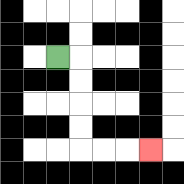{'start': '[2, 2]', 'end': '[6, 6]', 'path_directions': 'R,D,D,D,D,R,R,R', 'path_coordinates': '[[2, 2], [3, 2], [3, 3], [3, 4], [3, 5], [3, 6], [4, 6], [5, 6], [6, 6]]'}